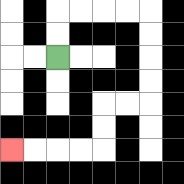{'start': '[2, 2]', 'end': '[0, 6]', 'path_directions': 'U,U,R,R,R,R,D,D,D,D,L,L,D,D,L,L,L,L', 'path_coordinates': '[[2, 2], [2, 1], [2, 0], [3, 0], [4, 0], [5, 0], [6, 0], [6, 1], [6, 2], [6, 3], [6, 4], [5, 4], [4, 4], [4, 5], [4, 6], [3, 6], [2, 6], [1, 6], [0, 6]]'}